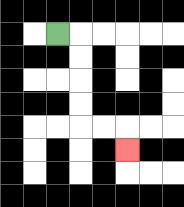{'start': '[2, 1]', 'end': '[5, 6]', 'path_directions': 'R,D,D,D,D,R,R,D', 'path_coordinates': '[[2, 1], [3, 1], [3, 2], [3, 3], [3, 4], [3, 5], [4, 5], [5, 5], [5, 6]]'}